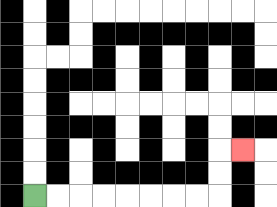{'start': '[1, 8]', 'end': '[10, 6]', 'path_directions': 'R,R,R,R,R,R,R,R,U,U,R', 'path_coordinates': '[[1, 8], [2, 8], [3, 8], [4, 8], [5, 8], [6, 8], [7, 8], [8, 8], [9, 8], [9, 7], [9, 6], [10, 6]]'}